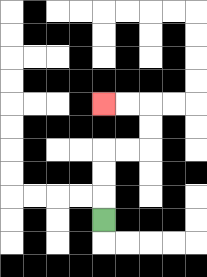{'start': '[4, 9]', 'end': '[4, 4]', 'path_directions': 'U,U,U,R,R,U,U,L,L', 'path_coordinates': '[[4, 9], [4, 8], [4, 7], [4, 6], [5, 6], [6, 6], [6, 5], [6, 4], [5, 4], [4, 4]]'}